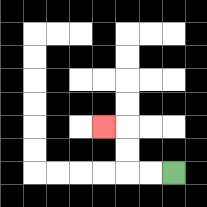{'start': '[7, 7]', 'end': '[4, 5]', 'path_directions': 'L,L,U,U,L', 'path_coordinates': '[[7, 7], [6, 7], [5, 7], [5, 6], [5, 5], [4, 5]]'}